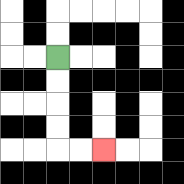{'start': '[2, 2]', 'end': '[4, 6]', 'path_directions': 'D,D,D,D,R,R', 'path_coordinates': '[[2, 2], [2, 3], [2, 4], [2, 5], [2, 6], [3, 6], [4, 6]]'}